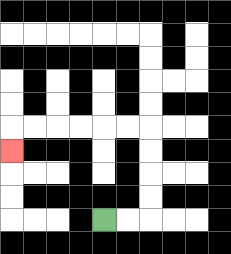{'start': '[4, 9]', 'end': '[0, 6]', 'path_directions': 'R,R,U,U,U,U,L,L,L,L,L,L,D', 'path_coordinates': '[[4, 9], [5, 9], [6, 9], [6, 8], [6, 7], [6, 6], [6, 5], [5, 5], [4, 5], [3, 5], [2, 5], [1, 5], [0, 5], [0, 6]]'}